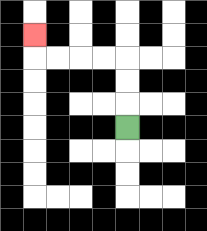{'start': '[5, 5]', 'end': '[1, 1]', 'path_directions': 'U,U,U,L,L,L,L,U', 'path_coordinates': '[[5, 5], [5, 4], [5, 3], [5, 2], [4, 2], [3, 2], [2, 2], [1, 2], [1, 1]]'}